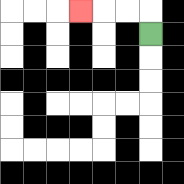{'start': '[6, 1]', 'end': '[3, 0]', 'path_directions': 'U,L,L,L', 'path_coordinates': '[[6, 1], [6, 0], [5, 0], [4, 0], [3, 0]]'}